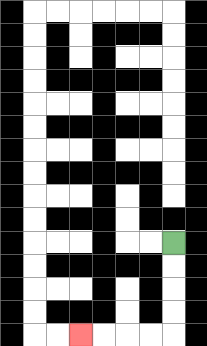{'start': '[7, 10]', 'end': '[3, 14]', 'path_directions': 'D,D,D,D,L,L,L,L', 'path_coordinates': '[[7, 10], [7, 11], [7, 12], [7, 13], [7, 14], [6, 14], [5, 14], [4, 14], [3, 14]]'}